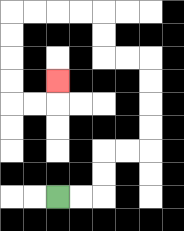{'start': '[2, 8]', 'end': '[2, 3]', 'path_directions': 'R,R,U,U,R,R,U,U,U,U,L,L,U,U,L,L,L,L,D,D,D,D,R,R,U', 'path_coordinates': '[[2, 8], [3, 8], [4, 8], [4, 7], [4, 6], [5, 6], [6, 6], [6, 5], [6, 4], [6, 3], [6, 2], [5, 2], [4, 2], [4, 1], [4, 0], [3, 0], [2, 0], [1, 0], [0, 0], [0, 1], [0, 2], [0, 3], [0, 4], [1, 4], [2, 4], [2, 3]]'}